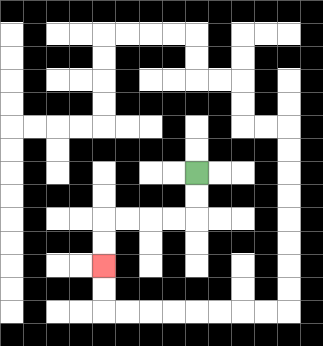{'start': '[8, 7]', 'end': '[4, 11]', 'path_directions': 'D,D,L,L,L,L,D,D', 'path_coordinates': '[[8, 7], [8, 8], [8, 9], [7, 9], [6, 9], [5, 9], [4, 9], [4, 10], [4, 11]]'}